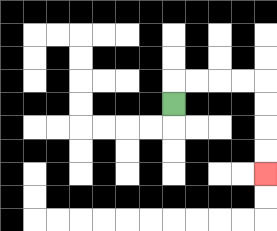{'start': '[7, 4]', 'end': '[11, 7]', 'path_directions': 'U,R,R,R,R,D,D,D,D', 'path_coordinates': '[[7, 4], [7, 3], [8, 3], [9, 3], [10, 3], [11, 3], [11, 4], [11, 5], [11, 6], [11, 7]]'}